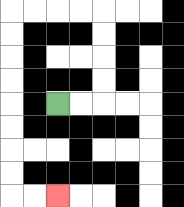{'start': '[2, 4]', 'end': '[2, 8]', 'path_directions': 'R,R,U,U,U,U,L,L,L,L,D,D,D,D,D,D,D,D,R,R', 'path_coordinates': '[[2, 4], [3, 4], [4, 4], [4, 3], [4, 2], [4, 1], [4, 0], [3, 0], [2, 0], [1, 0], [0, 0], [0, 1], [0, 2], [0, 3], [0, 4], [0, 5], [0, 6], [0, 7], [0, 8], [1, 8], [2, 8]]'}